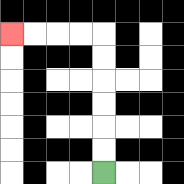{'start': '[4, 7]', 'end': '[0, 1]', 'path_directions': 'U,U,U,U,U,U,L,L,L,L', 'path_coordinates': '[[4, 7], [4, 6], [4, 5], [4, 4], [4, 3], [4, 2], [4, 1], [3, 1], [2, 1], [1, 1], [0, 1]]'}